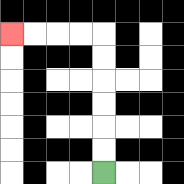{'start': '[4, 7]', 'end': '[0, 1]', 'path_directions': 'U,U,U,U,U,U,L,L,L,L', 'path_coordinates': '[[4, 7], [4, 6], [4, 5], [4, 4], [4, 3], [4, 2], [4, 1], [3, 1], [2, 1], [1, 1], [0, 1]]'}